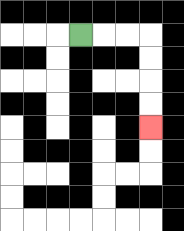{'start': '[3, 1]', 'end': '[6, 5]', 'path_directions': 'R,R,R,D,D,D,D', 'path_coordinates': '[[3, 1], [4, 1], [5, 1], [6, 1], [6, 2], [6, 3], [6, 4], [6, 5]]'}